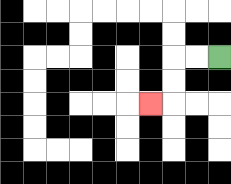{'start': '[9, 2]', 'end': '[6, 4]', 'path_directions': 'L,L,D,D,L', 'path_coordinates': '[[9, 2], [8, 2], [7, 2], [7, 3], [7, 4], [6, 4]]'}